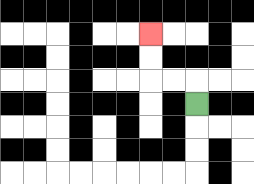{'start': '[8, 4]', 'end': '[6, 1]', 'path_directions': 'U,L,L,U,U', 'path_coordinates': '[[8, 4], [8, 3], [7, 3], [6, 3], [6, 2], [6, 1]]'}